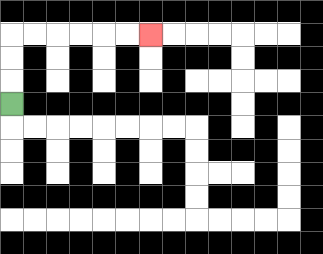{'start': '[0, 4]', 'end': '[6, 1]', 'path_directions': 'U,U,U,R,R,R,R,R,R', 'path_coordinates': '[[0, 4], [0, 3], [0, 2], [0, 1], [1, 1], [2, 1], [3, 1], [4, 1], [5, 1], [6, 1]]'}